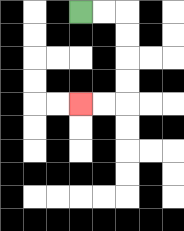{'start': '[3, 0]', 'end': '[3, 4]', 'path_directions': 'R,R,D,D,D,D,L,L', 'path_coordinates': '[[3, 0], [4, 0], [5, 0], [5, 1], [5, 2], [5, 3], [5, 4], [4, 4], [3, 4]]'}